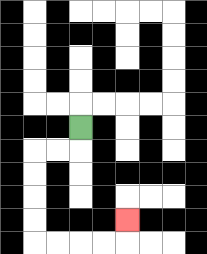{'start': '[3, 5]', 'end': '[5, 9]', 'path_directions': 'D,L,L,D,D,D,D,R,R,R,R,U', 'path_coordinates': '[[3, 5], [3, 6], [2, 6], [1, 6], [1, 7], [1, 8], [1, 9], [1, 10], [2, 10], [3, 10], [4, 10], [5, 10], [5, 9]]'}